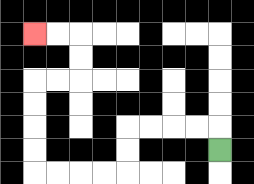{'start': '[9, 6]', 'end': '[1, 1]', 'path_directions': 'U,L,L,L,L,D,D,L,L,L,L,U,U,U,U,R,R,U,U,L,L', 'path_coordinates': '[[9, 6], [9, 5], [8, 5], [7, 5], [6, 5], [5, 5], [5, 6], [5, 7], [4, 7], [3, 7], [2, 7], [1, 7], [1, 6], [1, 5], [1, 4], [1, 3], [2, 3], [3, 3], [3, 2], [3, 1], [2, 1], [1, 1]]'}